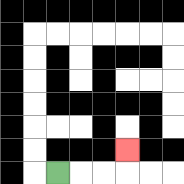{'start': '[2, 7]', 'end': '[5, 6]', 'path_directions': 'R,R,R,U', 'path_coordinates': '[[2, 7], [3, 7], [4, 7], [5, 7], [5, 6]]'}